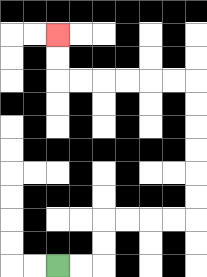{'start': '[2, 11]', 'end': '[2, 1]', 'path_directions': 'R,R,U,U,R,R,R,R,U,U,U,U,U,U,L,L,L,L,L,L,U,U', 'path_coordinates': '[[2, 11], [3, 11], [4, 11], [4, 10], [4, 9], [5, 9], [6, 9], [7, 9], [8, 9], [8, 8], [8, 7], [8, 6], [8, 5], [8, 4], [8, 3], [7, 3], [6, 3], [5, 3], [4, 3], [3, 3], [2, 3], [2, 2], [2, 1]]'}